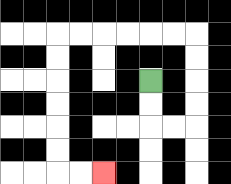{'start': '[6, 3]', 'end': '[4, 7]', 'path_directions': 'D,D,R,R,U,U,U,U,L,L,L,L,L,L,D,D,D,D,D,D,R,R', 'path_coordinates': '[[6, 3], [6, 4], [6, 5], [7, 5], [8, 5], [8, 4], [8, 3], [8, 2], [8, 1], [7, 1], [6, 1], [5, 1], [4, 1], [3, 1], [2, 1], [2, 2], [2, 3], [2, 4], [2, 5], [2, 6], [2, 7], [3, 7], [4, 7]]'}